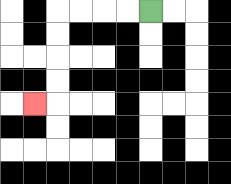{'start': '[6, 0]', 'end': '[1, 4]', 'path_directions': 'L,L,L,L,D,D,D,D,L', 'path_coordinates': '[[6, 0], [5, 0], [4, 0], [3, 0], [2, 0], [2, 1], [2, 2], [2, 3], [2, 4], [1, 4]]'}